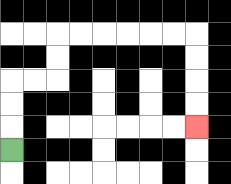{'start': '[0, 6]', 'end': '[8, 5]', 'path_directions': 'U,U,U,R,R,U,U,R,R,R,R,R,R,D,D,D,D', 'path_coordinates': '[[0, 6], [0, 5], [0, 4], [0, 3], [1, 3], [2, 3], [2, 2], [2, 1], [3, 1], [4, 1], [5, 1], [6, 1], [7, 1], [8, 1], [8, 2], [8, 3], [8, 4], [8, 5]]'}